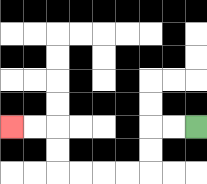{'start': '[8, 5]', 'end': '[0, 5]', 'path_directions': 'L,L,D,D,L,L,L,L,U,U,L,L', 'path_coordinates': '[[8, 5], [7, 5], [6, 5], [6, 6], [6, 7], [5, 7], [4, 7], [3, 7], [2, 7], [2, 6], [2, 5], [1, 5], [0, 5]]'}